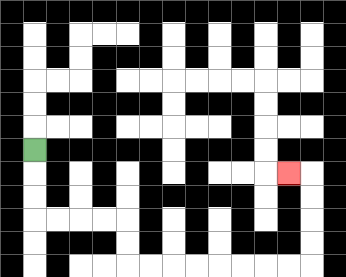{'start': '[1, 6]', 'end': '[12, 7]', 'path_directions': 'D,D,D,R,R,R,R,D,D,R,R,R,R,R,R,R,R,U,U,U,U,L', 'path_coordinates': '[[1, 6], [1, 7], [1, 8], [1, 9], [2, 9], [3, 9], [4, 9], [5, 9], [5, 10], [5, 11], [6, 11], [7, 11], [8, 11], [9, 11], [10, 11], [11, 11], [12, 11], [13, 11], [13, 10], [13, 9], [13, 8], [13, 7], [12, 7]]'}